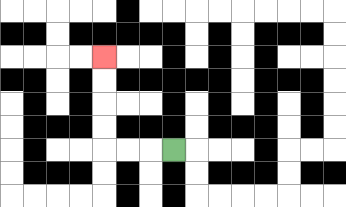{'start': '[7, 6]', 'end': '[4, 2]', 'path_directions': 'L,L,L,U,U,U,U', 'path_coordinates': '[[7, 6], [6, 6], [5, 6], [4, 6], [4, 5], [4, 4], [4, 3], [4, 2]]'}